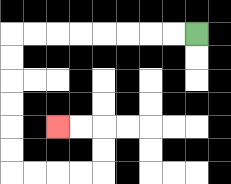{'start': '[8, 1]', 'end': '[2, 5]', 'path_directions': 'L,L,L,L,L,L,L,L,D,D,D,D,D,D,R,R,R,R,U,U,L,L', 'path_coordinates': '[[8, 1], [7, 1], [6, 1], [5, 1], [4, 1], [3, 1], [2, 1], [1, 1], [0, 1], [0, 2], [0, 3], [0, 4], [0, 5], [0, 6], [0, 7], [1, 7], [2, 7], [3, 7], [4, 7], [4, 6], [4, 5], [3, 5], [2, 5]]'}